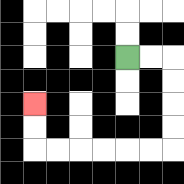{'start': '[5, 2]', 'end': '[1, 4]', 'path_directions': 'R,R,D,D,D,D,L,L,L,L,L,L,U,U', 'path_coordinates': '[[5, 2], [6, 2], [7, 2], [7, 3], [7, 4], [7, 5], [7, 6], [6, 6], [5, 6], [4, 6], [3, 6], [2, 6], [1, 6], [1, 5], [1, 4]]'}